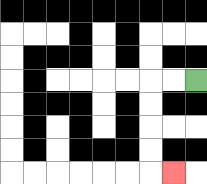{'start': '[8, 3]', 'end': '[7, 7]', 'path_directions': 'L,L,D,D,D,D,R', 'path_coordinates': '[[8, 3], [7, 3], [6, 3], [6, 4], [6, 5], [6, 6], [6, 7], [7, 7]]'}